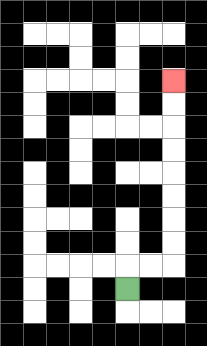{'start': '[5, 12]', 'end': '[7, 3]', 'path_directions': 'U,R,R,U,U,U,U,U,U,U,U', 'path_coordinates': '[[5, 12], [5, 11], [6, 11], [7, 11], [7, 10], [7, 9], [7, 8], [7, 7], [7, 6], [7, 5], [7, 4], [7, 3]]'}